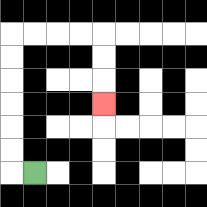{'start': '[1, 7]', 'end': '[4, 4]', 'path_directions': 'L,U,U,U,U,U,U,R,R,R,R,D,D,D', 'path_coordinates': '[[1, 7], [0, 7], [0, 6], [0, 5], [0, 4], [0, 3], [0, 2], [0, 1], [1, 1], [2, 1], [3, 1], [4, 1], [4, 2], [4, 3], [4, 4]]'}